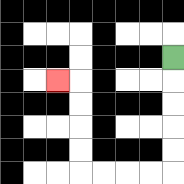{'start': '[7, 2]', 'end': '[2, 3]', 'path_directions': 'D,D,D,D,D,L,L,L,L,U,U,U,U,L', 'path_coordinates': '[[7, 2], [7, 3], [7, 4], [7, 5], [7, 6], [7, 7], [6, 7], [5, 7], [4, 7], [3, 7], [3, 6], [3, 5], [3, 4], [3, 3], [2, 3]]'}